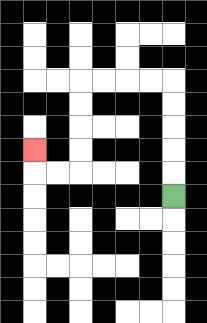{'start': '[7, 8]', 'end': '[1, 6]', 'path_directions': 'U,U,U,U,U,L,L,L,L,D,D,D,D,L,L,U', 'path_coordinates': '[[7, 8], [7, 7], [7, 6], [7, 5], [7, 4], [7, 3], [6, 3], [5, 3], [4, 3], [3, 3], [3, 4], [3, 5], [3, 6], [3, 7], [2, 7], [1, 7], [1, 6]]'}